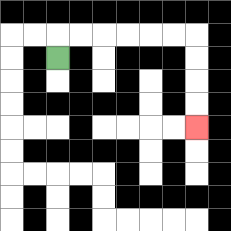{'start': '[2, 2]', 'end': '[8, 5]', 'path_directions': 'U,R,R,R,R,R,R,D,D,D,D', 'path_coordinates': '[[2, 2], [2, 1], [3, 1], [4, 1], [5, 1], [6, 1], [7, 1], [8, 1], [8, 2], [8, 3], [8, 4], [8, 5]]'}